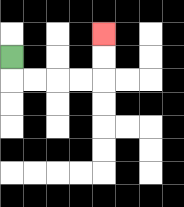{'start': '[0, 2]', 'end': '[4, 1]', 'path_directions': 'D,R,R,R,R,U,U', 'path_coordinates': '[[0, 2], [0, 3], [1, 3], [2, 3], [3, 3], [4, 3], [4, 2], [4, 1]]'}